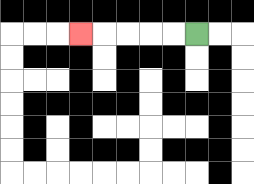{'start': '[8, 1]', 'end': '[3, 1]', 'path_directions': 'L,L,L,L,L', 'path_coordinates': '[[8, 1], [7, 1], [6, 1], [5, 1], [4, 1], [3, 1]]'}